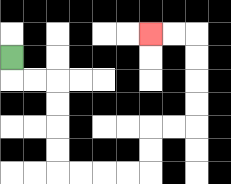{'start': '[0, 2]', 'end': '[6, 1]', 'path_directions': 'D,R,R,D,D,D,D,R,R,R,R,U,U,R,R,U,U,U,U,L,L', 'path_coordinates': '[[0, 2], [0, 3], [1, 3], [2, 3], [2, 4], [2, 5], [2, 6], [2, 7], [3, 7], [4, 7], [5, 7], [6, 7], [6, 6], [6, 5], [7, 5], [8, 5], [8, 4], [8, 3], [8, 2], [8, 1], [7, 1], [6, 1]]'}